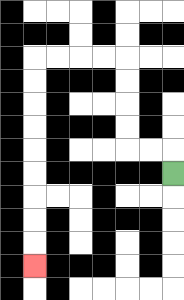{'start': '[7, 7]', 'end': '[1, 11]', 'path_directions': 'U,L,L,U,U,U,U,L,L,L,L,D,D,D,D,D,D,D,D,D', 'path_coordinates': '[[7, 7], [7, 6], [6, 6], [5, 6], [5, 5], [5, 4], [5, 3], [5, 2], [4, 2], [3, 2], [2, 2], [1, 2], [1, 3], [1, 4], [1, 5], [1, 6], [1, 7], [1, 8], [1, 9], [1, 10], [1, 11]]'}